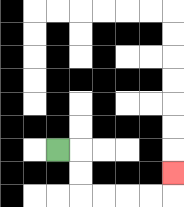{'start': '[2, 6]', 'end': '[7, 7]', 'path_directions': 'R,D,D,R,R,R,R,U', 'path_coordinates': '[[2, 6], [3, 6], [3, 7], [3, 8], [4, 8], [5, 8], [6, 8], [7, 8], [7, 7]]'}